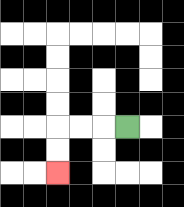{'start': '[5, 5]', 'end': '[2, 7]', 'path_directions': 'L,L,L,D,D', 'path_coordinates': '[[5, 5], [4, 5], [3, 5], [2, 5], [2, 6], [2, 7]]'}